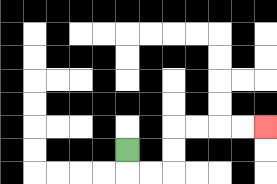{'start': '[5, 6]', 'end': '[11, 5]', 'path_directions': 'D,R,R,U,U,R,R,R,R', 'path_coordinates': '[[5, 6], [5, 7], [6, 7], [7, 7], [7, 6], [7, 5], [8, 5], [9, 5], [10, 5], [11, 5]]'}